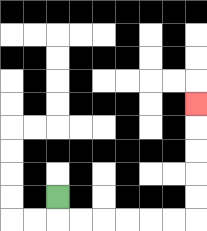{'start': '[2, 8]', 'end': '[8, 4]', 'path_directions': 'D,R,R,R,R,R,R,U,U,U,U,U', 'path_coordinates': '[[2, 8], [2, 9], [3, 9], [4, 9], [5, 9], [6, 9], [7, 9], [8, 9], [8, 8], [8, 7], [8, 6], [8, 5], [8, 4]]'}